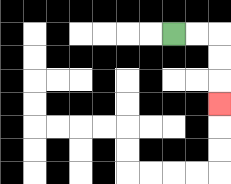{'start': '[7, 1]', 'end': '[9, 4]', 'path_directions': 'R,R,D,D,D', 'path_coordinates': '[[7, 1], [8, 1], [9, 1], [9, 2], [9, 3], [9, 4]]'}